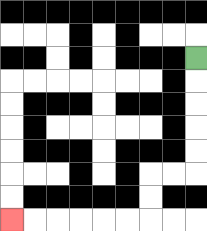{'start': '[8, 2]', 'end': '[0, 9]', 'path_directions': 'D,D,D,D,D,L,L,D,D,L,L,L,L,L,L', 'path_coordinates': '[[8, 2], [8, 3], [8, 4], [8, 5], [8, 6], [8, 7], [7, 7], [6, 7], [6, 8], [6, 9], [5, 9], [4, 9], [3, 9], [2, 9], [1, 9], [0, 9]]'}